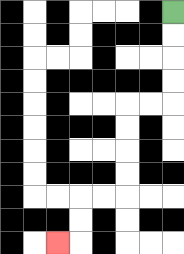{'start': '[7, 0]', 'end': '[2, 10]', 'path_directions': 'D,D,D,D,L,L,D,D,D,D,L,L,D,D,L', 'path_coordinates': '[[7, 0], [7, 1], [7, 2], [7, 3], [7, 4], [6, 4], [5, 4], [5, 5], [5, 6], [5, 7], [5, 8], [4, 8], [3, 8], [3, 9], [3, 10], [2, 10]]'}